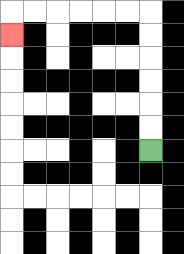{'start': '[6, 6]', 'end': '[0, 1]', 'path_directions': 'U,U,U,U,U,U,L,L,L,L,L,L,D', 'path_coordinates': '[[6, 6], [6, 5], [6, 4], [6, 3], [6, 2], [6, 1], [6, 0], [5, 0], [4, 0], [3, 0], [2, 0], [1, 0], [0, 0], [0, 1]]'}